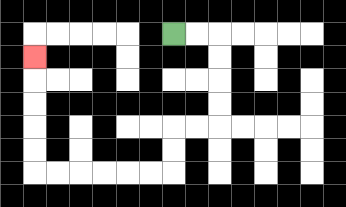{'start': '[7, 1]', 'end': '[1, 2]', 'path_directions': 'R,R,D,D,D,D,L,L,D,D,L,L,L,L,L,L,U,U,U,U,U', 'path_coordinates': '[[7, 1], [8, 1], [9, 1], [9, 2], [9, 3], [9, 4], [9, 5], [8, 5], [7, 5], [7, 6], [7, 7], [6, 7], [5, 7], [4, 7], [3, 7], [2, 7], [1, 7], [1, 6], [1, 5], [1, 4], [1, 3], [1, 2]]'}